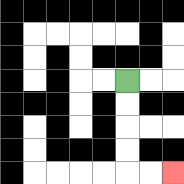{'start': '[5, 3]', 'end': '[7, 7]', 'path_directions': 'D,D,D,D,R,R', 'path_coordinates': '[[5, 3], [5, 4], [5, 5], [5, 6], [5, 7], [6, 7], [7, 7]]'}